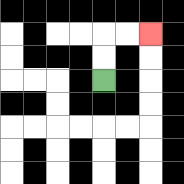{'start': '[4, 3]', 'end': '[6, 1]', 'path_directions': 'U,U,R,R', 'path_coordinates': '[[4, 3], [4, 2], [4, 1], [5, 1], [6, 1]]'}